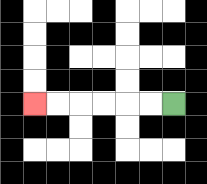{'start': '[7, 4]', 'end': '[1, 4]', 'path_directions': 'L,L,L,L,L,L', 'path_coordinates': '[[7, 4], [6, 4], [5, 4], [4, 4], [3, 4], [2, 4], [1, 4]]'}